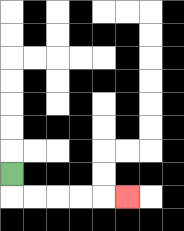{'start': '[0, 7]', 'end': '[5, 8]', 'path_directions': 'D,R,R,R,R,R', 'path_coordinates': '[[0, 7], [0, 8], [1, 8], [2, 8], [3, 8], [4, 8], [5, 8]]'}